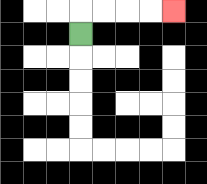{'start': '[3, 1]', 'end': '[7, 0]', 'path_directions': 'U,R,R,R,R', 'path_coordinates': '[[3, 1], [3, 0], [4, 0], [5, 0], [6, 0], [7, 0]]'}